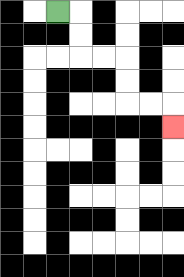{'start': '[2, 0]', 'end': '[7, 5]', 'path_directions': 'R,D,D,R,R,D,D,R,R,D', 'path_coordinates': '[[2, 0], [3, 0], [3, 1], [3, 2], [4, 2], [5, 2], [5, 3], [5, 4], [6, 4], [7, 4], [7, 5]]'}